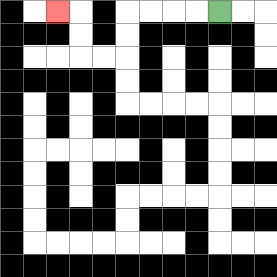{'start': '[9, 0]', 'end': '[2, 0]', 'path_directions': 'L,L,L,L,D,D,L,L,U,U,L', 'path_coordinates': '[[9, 0], [8, 0], [7, 0], [6, 0], [5, 0], [5, 1], [5, 2], [4, 2], [3, 2], [3, 1], [3, 0], [2, 0]]'}